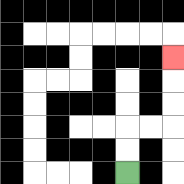{'start': '[5, 7]', 'end': '[7, 2]', 'path_directions': 'U,U,R,R,U,U,U', 'path_coordinates': '[[5, 7], [5, 6], [5, 5], [6, 5], [7, 5], [7, 4], [7, 3], [7, 2]]'}